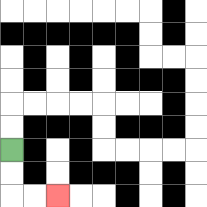{'start': '[0, 6]', 'end': '[2, 8]', 'path_directions': 'D,D,R,R', 'path_coordinates': '[[0, 6], [0, 7], [0, 8], [1, 8], [2, 8]]'}